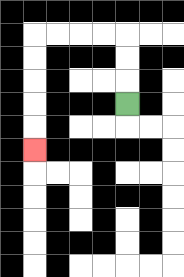{'start': '[5, 4]', 'end': '[1, 6]', 'path_directions': 'U,U,U,L,L,L,L,D,D,D,D,D', 'path_coordinates': '[[5, 4], [5, 3], [5, 2], [5, 1], [4, 1], [3, 1], [2, 1], [1, 1], [1, 2], [1, 3], [1, 4], [1, 5], [1, 6]]'}